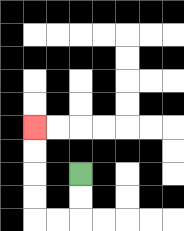{'start': '[3, 7]', 'end': '[1, 5]', 'path_directions': 'D,D,L,L,U,U,U,U', 'path_coordinates': '[[3, 7], [3, 8], [3, 9], [2, 9], [1, 9], [1, 8], [1, 7], [1, 6], [1, 5]]'}